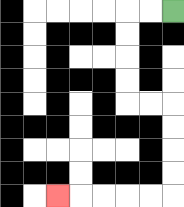{'start': '[7, 0]', 'end': '[2, 8]', 'path_directions': 'L,L,D,D,D,D,R,R,D,D,D,D,L,L,L,L,L', 'path_coordinates': '[[7, 0], [6, 0], [5, 0], [5, 1], [5, 2], [5, 3], [5, 4], [6, 4], [7, 4], [7, 5], [7, 6], [7, 7], [7, 8], [6, 8], [5, 8], [4, 8], [3, 8], [2, 8]]'}